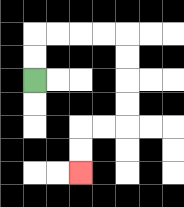{'start': '[1, 3]', 'end': '[3, 7]', 'path_directions': 'U,U,R,R,R,R,D,D,D,D,L,L,D,D', 'path_coordinates': '[[1, 3], [1, 2], [1, 1], [2, 1], [3, 1], [4, 1], [5, 1], [5, 2], [5, 3], [5, 4], [5, 5], [4, 5], [3, 5], [3, 6], [3, 7]]'}